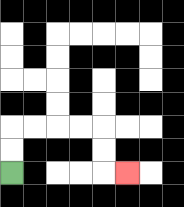{'start': '[0, 7]', 'end': '[5, 7]', 'path_directions': 'U,U,R,R,R,R,D,D,R', 'path_coordinates': '[[0, 7], [0, 6], [0, 5], [1, 5], [2, 5], [3, 5], [4, 5], [4, 6], [4, 7], [5, 7]]'}